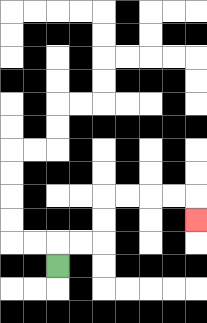{'start': '[2, 11]', 'end': '[8, 9]', 'path_directions': 'U,R,R,U,U,R,R,R,R,D', 'path_coordinates': '[[2, 11], [2, 10], [3, 10], [4, 10], [4, 9], [4, 8], [5, 8], [6, 8], [7, 8], [8, 8], [8, 9]]'}